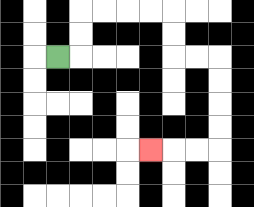{'start': '[2, 2]', 'end': '[6, 6]', 'path_directions': 'R,U,U,R,R,R,R,D,D,R,R,D,D,D,D,L,L,L', 'path_coordinates': '[[2, 2], [3, 2], [3, 1], [3, 0], [4, 0], [5, 0], [6, 0], [7, 0], [7, 1], [7, 2], [8, 2], [9, 2], [9, 3], [9, 4], [9, 5], [9, 6], [8, 6], [7, 6], [6, 6]]'}